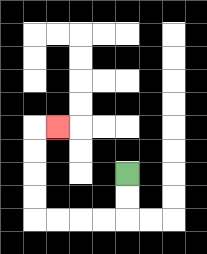{'start': '[5, 7]', 'end': '[2, 5]', 'path_directions': 'D,D,L,L,L,L,U,U,U,U,R', 'path_coordinates': '[[5, 7], [5, 8], [5, 9], [4, 9], [3, 9], [2, 9], [1, 9], [1, 8], [1, 7], [1, 6], [1, 5], [2, 5]]'}